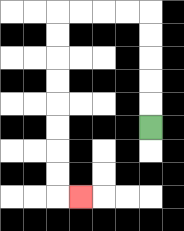{'start': '[6, 5]', 'end': '[3, 8]', 'path_directions': 'U,U,U,U,U,L,L,L,L,D,D,D,D,D,D,D,D,R', 'path_coordinates': '[[6, 5], [6, 4], [6, 3], [6, 2], [6, 1], [6, 0], [5, 0], [4, 0], [3, 0], [2, 0], [2, 1], [2, 2], [2, 3], [2, 4], [2, 5], [2, 6], [2, 7], [2, 8], [3, 8]]'}